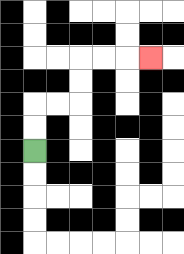{'start': '[1, 6]', 'end': '[6, 2]', 'path_directions': 'U,U,R,R,U,U,R,R,R', 'path_coordinates': '[[1, 6], [1, 5], [1, 4], [2, 4], [3, 4], [3, 3], [3, 2], [4, 2], [5, 2], [6, 2]]'}